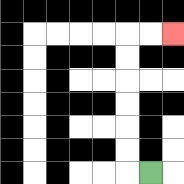{'start': '[6, 7]', 'end': '[7, 1]', 'path_directions': 'L,U,U,U,U,U,U,R,R', 'path_coordinates': '[[6, 7], [5, 7], [5, 6], [5, 5], [5, 4], [5, 3], [5, 2], [5, 1], [6, 1], [7, 1]]'}